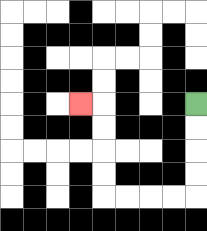{'start': '[8, 4]', 'end': '[3, 4]', 'path_directions': 'D,D,D,D,L,L,L,L,U,U,U,U,L', 'path_coordinates': '[[8, 4], [8, 5], [8, 6], [8, 7], [8, 8], [7, 8], [6, 8], [5, 8], [4, 8], [4, 7], [4, 6], [4, 5], [4, 4], [3, 4]]'}